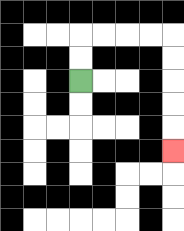{'start': '[3, 3]', 'end': '[7, 6]', 'path_directions': 'U,U,R,R,R,R,D,D,D,D,D', 'path_coordinates': '[[3, 3], [3, 2], [3, 1], [4, 1], [5, 1], [6, 1], [7, 1], [7, 2], [7, 3], [7, 4], [7, 5], [7, 6]]'}